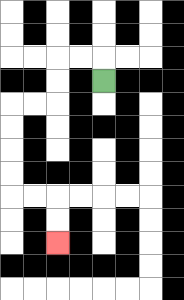{'start': '[4, 3]', 'end': '[2, 10]', 'path_directions': 'U,L,L,D,D,L,L,D,D,D,D,R,R,D,D', 'path_coordinates': '[[4, 3], [4, 2], [3, 2], [2, 2], [2, 3], [2, 4], [1, 4], [0, 4], [0, 5], [0, 6], [0, 7], [0, 8], [1, 8], [2, 8], [2, 9], [2, 10]]'}